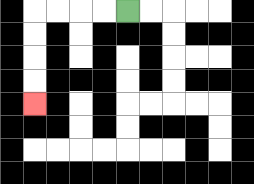{'start': '[5, 0]', 'end': '[1, 4]', 'path_directions': 'L,L,L,L,D,D,D,D', 'path_coordinates': '[[5, 0], [4, 0], [3, 0], [2, 0], [1, 0], [1, 1], [1, 2], [1, 3], [1, 4]]'}